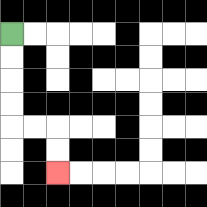{'start': '[0, 1]', 'end': '[2, 7]', 'path_directions': 'D,D,D,D,R,R,D,D', 'path_coordinates': '[[0, 1], [0, 2], [0, 3], [0, 4], [0, 5], [1, 5], [2, 5], [2, 6], [2, 7]]'}